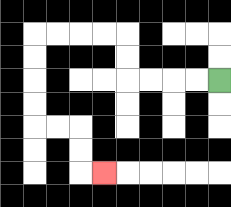{'start': '[9, 3]', 'end': '[4, 7]', 'path_directions': 'L,L,L,L,U,U,L,L,L,L,D,D,D,D,R,R,D,D,R', 'path_coordinates': '[[9, 3], [8, 3], [7, 3], [6, 3], [5, 3], [5, 2], [5, 1], [4, 1], [3, 1], [2, 1], [1, 1], [1, 2], [1, 3], [1, 4], [1, 5], [2, 5], [3, 5], [3, 6], [3, 7], [4, 7]]'}